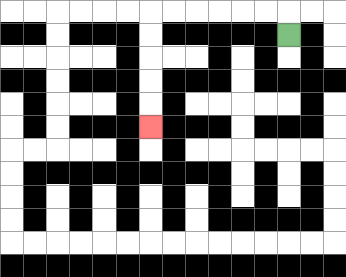{'start': '[12, 1]', 'end': '[6, 5]', 'path_directions': 'U,L,L,L,L,L,L,D,D,D,D,D', 'path_coordinates': '[[12, 1], [12, 0], [11, 0], [10, 0], [9, 0], [8, 0], [7, 0], [6, 0], [6, 1], [6, 2], [6, 3], [6, 4], [6, 5]]'}